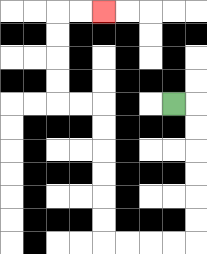{'start': '[7, 4]', 'end': '[4, 0]', 'path_directions': 'R,D,D,D,D,D,D,L,L,L,L,U,U,U,U,U,U,L,L,U,U,U,U,R,R', 'path_coordinates': '[[7, 4], [8, 4], [8, 5], [8, 6], [8, 7], [8, 8], [8, 9], [8, 10], [7, 10], [6, 10], [5, 10], [4, 10], [4, 9], [4, 8], [4, 7], [4, 6], [4, 5], [4, 4], [3, 4], [2, 4], [2, 3], [2, 2], [2, 1], [2, 0], [3, 0], [4, 0]]'}